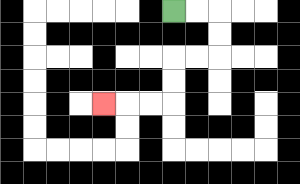{'start': '[7, 0]', 'end': '[4, 4]', 'path_directions': 'R,R,D,D,L,L,D,D,L,L,L', 'path_coordinates': '[[7, 0], [8, 0], [9, 0], [9, 1], [9, 2], [8, 2], [7, 2], [7, 3], [7, 4], [6, 4], [5, 4], [4, 4]]'}